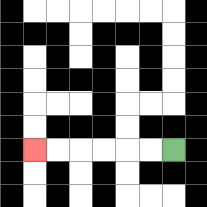{'start': '[7, 6]', 'end': '[1, 6]', 'path_directions': 'L,L,L,L,L,L', 'path_coordinates': '[[7, 6], [6, 6], [5, 6], [4, 6], [3, 6], [2, 6], [1, 6]]'}